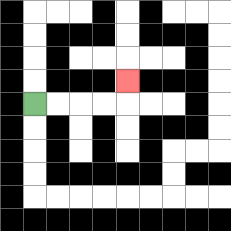{'start': '[1, 4]', 'end': '[5, 3]', 'path_directions': 'R,R,R,R,U', 'path_coordinates': '[[1, 4], [2, 4], [3, 4], [4, 4], [5, 4], [5, 3]]'}